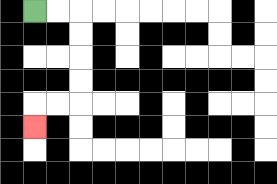{'start': '[1, 0]', 'end': '[1, 5]', 'path_directions': 'R,R,D,D,D,D,L,L,D', 'path_coordinates': '[[1, 0], [2, 0], [3, 0], [3, 1], [3, 2], [3, 3], [3, 4], [2, 4], [1, 4], [1, 5]]'}